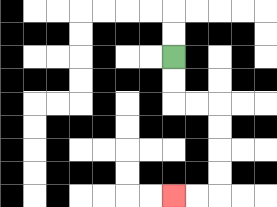{'start': '[7, 2]', 'end': '[7, 8]', 'path_directions': 'D,D,R,R,D,D,D,D,L,L', 'path_coordinates': '[[7, 2], [7, 3], [7, 4], [8, 4], [9, 4], [9, 5], [9, 6], [9, 7], [9, 8], [8, 8], [7, 8]]'}